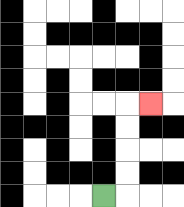{'start': '[4, 8]', 'end': '[6, 4]', 'path_directions': 'R,U,U,U,U,R', 'path_coordinates': '[[4, 8], [5, 8], [5, 7], [5, 6], [5, 5], [5, 4], [6, 4]]'}